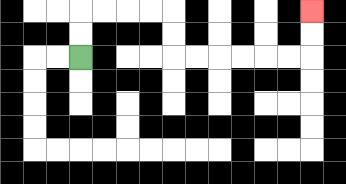{'start': '[3, 2]', 'end': '[13, 0]', 'path_directions': 'U,U,R,R,R,R,D,D,R,R,R,R,R,R,U,U', 'path_coordinates': '[[3, 2], [3, 1], [3, 0], [4, 0], [5, 0], [6, 0], [7, 0], [7, 1], [7, 2], [8, 2], [9, 2], [10, 2], [11, 2], [12, 2], [13, 2], [13, 1], [13, 0]]'}